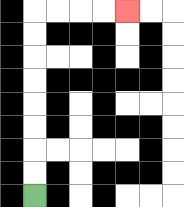{'start': '[1, 8]', 'end': '[5, 0]', 'path_directions': 'U,U,U,U,U,U,U,U,R,R,R,R', 'path_coordinates': '[[1, 8], [1, 7], [1, 6], [1, 5], [1, 4], [1, 3], [1, 2], [1, 1], [1, 0], [2, 0], [3, 0], [4, 0], [5, 0]]'}